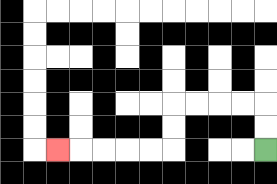{'start': '[11, 6]', 'end': '[2, 6]', 'path_directions': 'U,U,L,L,L,L,D,D,L,L,L,L,L', 'path_coordinates': '[[11, 6], [11, 5], [11, 4], [10, 4], [9, 4], [8, 4], [7, 4], [7, 5], [7, 6], [6, 6], [5, 6], [4, 6], [3, 6], [2, 6]]'}